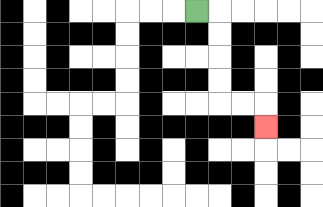{'start': '[8, 0]', 'end': '[11, 5]', 'path_directions': 'R,D,D,D,D,R,R,D', 'path_coordinates': '[[8, 0], [9, 0], [9, 1], [9, 2], [9, 3], [9, 4], [10, 4], [11, 4], [11, 5]]'}